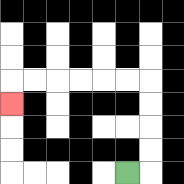{'start': '[5, 7]', 'end': '[0, 4]', 'path_directions': 'R,U,U,U,U,L,L,L,L,L,L,D', 'path_coordinates': '[[5, 7], [6, 7], [6, 6], [6, 5], [6, 4], [6, 3], [5, 3], [4, 3], [3, 3], [2, 3], [1, 3], [0, 3], [0, 4]]'}